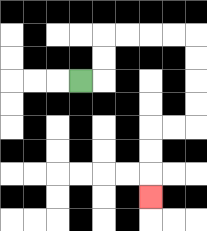{'start': '[3, 3]', 'end': '[6, 8]', 'path_directions': 'R,U,U,R,R,R,R,D,D,D,D,L,L,D,D,D', 'path_coordinates': '[[3, 3], [4, 3], [4, 2], [4, 1], [5, 1], [6, 1], [7, 1], [8, 1], [8, 2], [8, 3], [8, 4], [8, 5], [7, 5], [6, 5], [6, 6], [6, 7], [6, 8]]'}